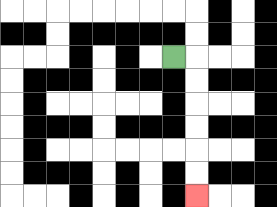{'start': '[7, 2]', 'end': '[8, 8]', 'path_directions': 'R,D,D,D,D,D,D', 'path_coordinates': '[[7, 2], [8, 2], [8, 3], [8, 4], [8, 5], [8, 6], [8, 7], [8, 8]]'}